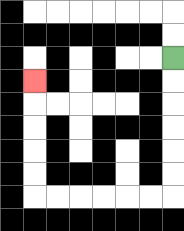{'start': '[7, 2]', 'end': '[1, 3]', 'path_directions': 'D,D,D,D,D,D,L,L,L,L,L,L,U,U,U,U,U', 'path_coordinates': '[[7, 2], [7, 3], [7, 4], [7, 5], [7, 6], [7, 7], [7, 8], [6, 8], [5, 8], [4, 8], [3, 8], [2, 8], [1, 8], [1, 7], [1, 6], [1, 5], [1, 4], [1, 3]]'}